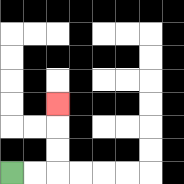{'start': '[0, 7]', 'end': '[2, 4]', 'path_directions': 'R,R,U,U,U', 'path_coordinates': '[[0, 7], [1, 7], [2, 7], [2, 6], [2, 5], [2, 4]]'}